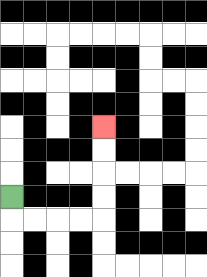{'start': '[0, 8]', 'end': '[4, 5]', 'path_directions': 'D,R,R,R,R,U,U,U,U', 'path_coordinates': '[[0, 8], [0, 9], [1, 9], [2, 9], [3, 9], [4, 9], [4, 8], [4, 7], [4, 6], [4, 5]]'}